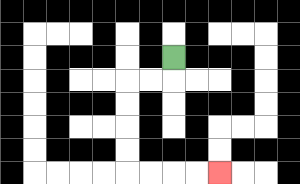{'start': '[7, 2]', 'end': '[9, 7]', 'path_directions': 'D,L,L,D,D,D,D,R,R,R,R', 'path_coordinates': '[[7, 2], [7, 3], [6, 3], [5, 3], [5, 4], [5, 5], [5, 6], [5, 7], [6, 7], [7, 7], [8, 7], [9, 7]]'}